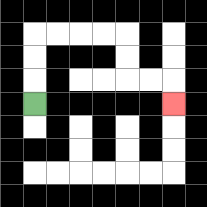{'start': '[1, 4]', 'end': '[7, 4]', 'path_directions': 'U,U,U,R,R,R,R,D,D,R,R,D', 'path_coordinates': '[[1, 4], [1, 3], [1, 2], [1, 1], [2, 1], [3, 1], [4, 1], [5, 1], [5, 2], [5, 3], [6, 3], [7, 3], [7, 4]]'}